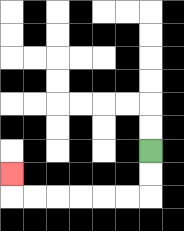{'start': '[6, 6]', 'end': '[0, 7]', 'path_directions': 'D,D,L,L,L,L,L,L,U', 'path_coordinates': '[[6, 6], [6, 7], [6, 8], [5, 8], [4, 8], [3, 8], [2, 8], [1, 8], [0, 8], [0, 7]]'}